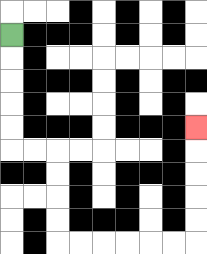{'start': '[0, 1]', 'end': '[8, 5]', 'path_directions': 'D,D,D,D,D,R,R,D,D,D,D,R,R,R,R,R,R,U,U,U,U,U', 'path_coordinates': '[[0, 1], [0, 2], [0, 3], [0, 4], [0, 5], [0, 6], [1, 6], [2, 6], [2, 7], [2, 8], [2, 9], [2, 10], [3, 10], [4, 10], [5, 10], [6, 10], [7, 10], [8, 10], [8, 9], [8, 8], [8, 7], [8, 6], [8, 5]]'}